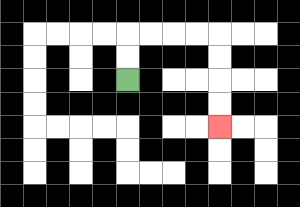{'start': '[5, 3]', 'end': '[9, 5]', 'path_directions': 'U,U,R,R,R,R,D,D,D,D', 'path_coordinates': '[[5, 3], [5, 2], [5, 1], [6, 1], [7, 1], [8, 1], [9, 1], [9, 2], [9, 3], [9, 4], [9, 5]]'}